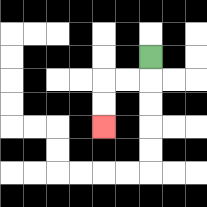{'start': '[6, 2]', 'end': '[4, 5]', 'path_directions': 'D,L,L,D,D', 'path_coordinates': '[[6, 2], [6, 3], [5, 3], [4, 3], [4, 4], [4, 5]]'}